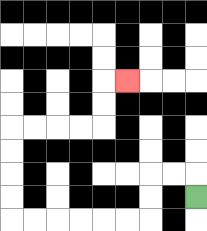{'start': '[8, 8]', 'end': '[5, 3]', 'path_directions': 'U,L,L,D,D,L,L,L,L,L,L,U,U,U,U,R,R,R,R,U,U,R', 'path_coordinates': '[[8, 8], [8, 7], [7, 7], [6, 7], [6, 8], [6, 9], [5, 9], [4, 9], [3, 9], [2, 9], [1, 9], [0, 9], [0, 8], [0, 7], [0, 6], [0, 5], [1, 5], [2, 5], [3, 5], [4, 5], [4, 4], [4, 3], [5, 3]]'}